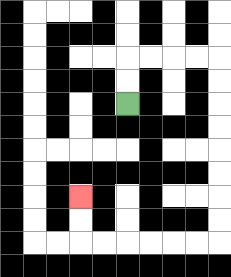{'start': '[5, 4]', 'end': '[3, 8]', 'path_directions': 'U,U,R,R,R,R,D,D,D,D,D,D,D,D,L,L,L,L,L,L,U,U', 'path_coordinates': '[[5, 4], [5, 3], [5, 2], [6, 2], [7, 2], [8, 2], [9, 2], [9, 3], [9, 4], [9, 5], [9, 6], [9, 7], [9, 8], [9, 9], [9, 10], [8, 10], [7, 10], [6, 10], [5, 10], [4, 10], [3, 10], [3, 9], [3, 8]]'}